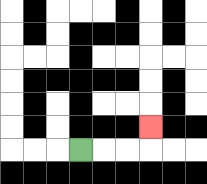{'start': '[3, 6]', 'end': '[6, 5]', 'path_directions': 'R,R,R,U', 'path_coordinates': '[[3, 6], [4, 6], [5, 6], [6, 6], [6, 5]]'}